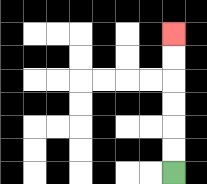{'start': '[7, 7]', 'end': '[7, 1]', 'path_directions': 'U,U,U,U,U,U', 'path_coordinates': '[[7, 7], [7, 6], [7, 5], [7, 4], [7, 3], [7, 2], [7, 1]]'}